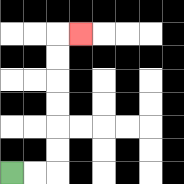{'start': '[0, 7]', 'end': '[3, 1]', 'path_directions': 'R,R,U,U,U,U,U,U,R', 'path_coordinates': '[[0, 7], [1, 7], [2, 7], [2, 6], [2, 5], [2, 4], [2, 3], [2, 2], [2, 1], [3, 1]]'}